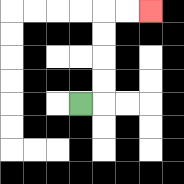{'start': '[3, 4]', 'end': '[6, 0]', 'path_directions': 'R,U,U,U,U,R,R', 'path_coordinates': '[[3, 4], [4, 4], [4, 3], [4, 2], [4, 1], [4, 0], [5, 0], [6, 0]]'}